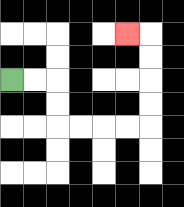{'start': '[0, 3]', 'end': '[5, 1]', 'path_directions': 'R,R,D,D,R,R,R,R,U,U,U,U,L', 'path_coordinates': '[[0, 3], [1, 3], [2, 3], [2, 4], [2, 5], [3, 5], [4, 5], [5, 5], [6, 5], [6, 4], [6, 3], [6, 2], [6, 1], [5, 1]]'}